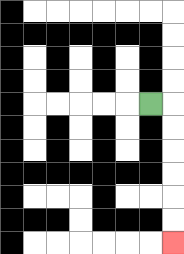{'start': '[6, 4]', 'end': '[7, 10]', 'path_directions': 'R,D,D,D,D,D,D', 'path_coordinates': '[[6, 4], [7, 4], [7, 5], [7, 6], [7, 7], [7, 8], [7, 9], [7, 10]]'}